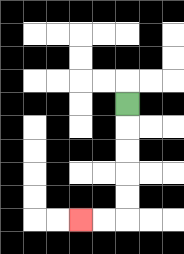{'start': '[5, 4]', 'end': '[3, 9]', 'path_directions': 'D,D,D,D,D,L,L', 'path_coordinates': '[[5, 4], [5, 5], [5, 6], [5, 7], [5, 8], [5, 9], [4, 9], [3, 9]]'}